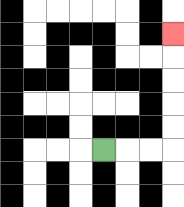{'start': '[4, 6]', 'end': '[7, 1]', 'path_directions': 'R,R,R,U,U,U,U,U', 'path_coordinates': '[[4, 6], [5, 6], [6, 6], [7, 6], [7, 5], [7, 4], [7, 3], [7, 2], [7, 1]]'}